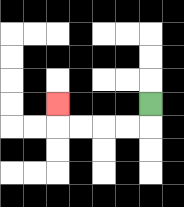{'start': '[6, 4]', 'end': '[2, 4]', 'path_directions': 'D,L,L,L,L,U', 'path_coordinates': '[[6, 4], [6, 5], [5, 5], [4, 5], [3, 5], [2, 5], [2, 4]]'}